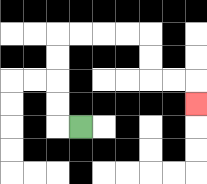{'start': '[3, 5]', 'end': '[8, 4]', 'path_directions': 'L,U,U,U,U,R,R,R,R,D,D,R,R,D', 'path_coordinates': '[[3, 5], [2, 5], [2, 4], [2, 3], [2, 2], [2, 1], [3, 1], [4, 1], [5, 1], [6, 1], [6, 2], [6, 3], [7, 3], [8, 3], [8, 4]]'}